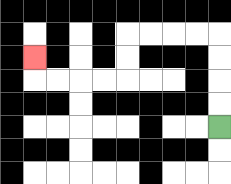{'start': '[9, 5]', 'end': '[1, 2]', 'path_directions': 'U,U,U,U,L,L,L,L,D,D,L,L,L,L,U', 'path_coordinates': '[[9, 5], [9, 4], [9, 3], [9, 2], [9, 1], [8, 1], [7, 1], [6, 1], [5, 1], [5, 2], [5, 3], [4, 3], [3, 3], [2, 3], [1, 3], [1, 2]]'}